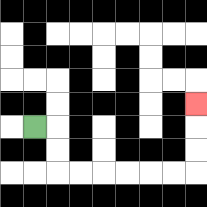{'start': '[1, 5]', 'end': '[8, 4]', 'path_directions': 'R,D,D,R,R,R,R,R,R,U,U,U', 'path_coordinates': '[[1, 5], [2, 5], [2, 6], [2, 7], [3, 7], [4, 7], [5, 7], [6, 7], [7, 7], [8, 7], [8, 6], [8, 5], [8, 4]]'}